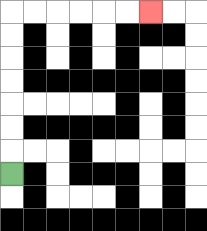{'start': '[0, 7]', 'end': '[6, 0]', 'path_directions': 'U,U,U,U,U,U,U,R,R,R,R,R,R', 'path_coordinates': '[[0, 7], [0, 6], [0, 5], [0, 4], [0, 3], [0, 2], [0, 1], [0, 0], [1, 0], [2, 0], [3, 0], [4, 0], [5, 0], [6, 0]]'}